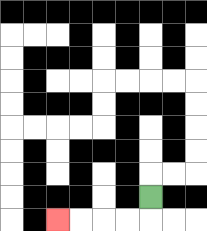{'start': '[6, 8]', 'end': '[2, 9]', 'path_directions': 'D,L,L,L,L', 'path_coordinates': '[[6, 8], [6, 9], [5, 9], [4, 9], [3, 9], [2, 9]]'}